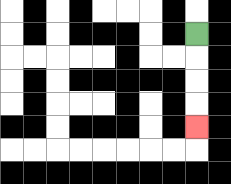{'start': '[8, 1]', 'end': '[8, 5]', 'path_directions': 'D,D,D,D', 'path_coordinates': '[[8, 1], [8, 2], [8, 3], [8, 4], [8, 5]]'}